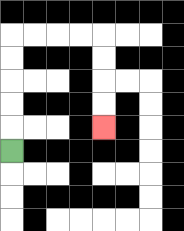{'start': '[0, 6]', 'end': '[4, 5]', 'path_directions': 'U,U,U,U,U,R,R,R,R,D,D,D,D', 'path_coordinates': '[[0, 6], [0, 5], [0, 4], [0, 3], [0, 2], [0, 1], [1, 1], [2, 1], [3, 1], [4, 1], [4, 2], [4, 3], [4, 4], [4, 5]]'}